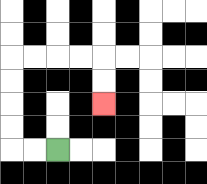{'start': '[2, 6]', 'end': '[4, 4]', 'path_directions': 'L,L,U,U,U,U,R,R,R,R,D,D', 'path_coordinates': '[[2, 6], [1, 6], [0, 6], [0, 5], [0, 4], [0, 3], [0, 2], [1, 2], [2, 2], [3, 2], [4, 2], [4, 3], [4, 4]]'}